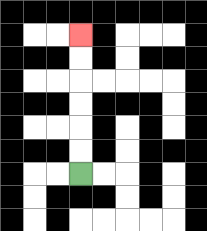{'start': '[3, 7]', 'end': '[3, 1]', 'path_directions': 'U,U,U,U,U,U', 'path_coordinates': '[[3, 7], [3, 6], [3, 5], [3, 4], [3, 3], [3, 2], [3, 1]]'}